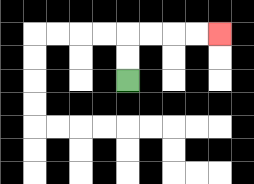{'start': '[5, 3]', 'end': '[9, 1]', 'path_directions': 'U,U,R,R,R,R', 'path_coordinates': '[[5, 3], [5, 2], [5, 1], [6, 1], [7, 1], [8, 1], [9, 1]]'}